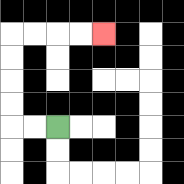{'start': '[2, 5]', 'end': '[4, 1]', 'path_directions': 'L,L,U,U,U,U,R,R,R,R', 'path_coordinates': '[[2, 5], [1, 5], [0, 5], [0, 4], [0, 3], [0, 2], [0, 1], [1, 1], [2, 1], [3, 1], [4, 1]]'}